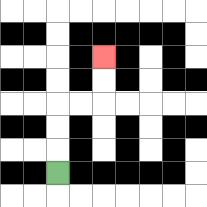{'start': '[2, 7]', 'end': '[4, 2]', 'path_directions': 'U,U,U,R,R,U,U', 'path_coordinates': '[[2, 7], [2, 6], [2, 5], [2, 4], [3, 4], [4, 4], [4, 3], [4, 2]]'}